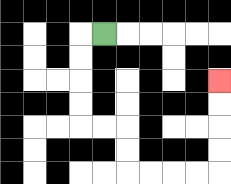{'start': '[4, 1]', 'end': '[9, 3]', 'path_directions': 'L,D,D,D,D,R,R,D,D,R,R,R,R,U,U,U,U', 'path_coordinates': '[[4, 1], [3, 1], [3, 2], [3, 3], [3, 4], [3, 5], [4, 5], [5, 5], [5, 6], [5, 7], [6, 7], [7, 7], [8, 7], [9, 7], [9, 6], [9, 5], [9, 4], [9, 3]]'}